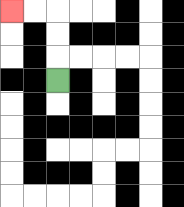{'start': '[2, 3]', 'end': '[0, 0]', 'path_directions': 'U,U,U,L,L', 'path_coordinates': '[[2, 3], [2, 2], [2, 1], [2, 0], [1, 0], [0, 0]]'}